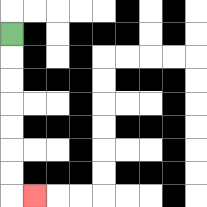{'start': '[0, 1]', 'end': '[1, 8]', 'path_directions': 'D,D,D,D,D,D,D,R', 'path_coordinates': '[[0, 1], [0, 2], [0, 3], [0, 4], [0, 5], [0, 6], [0, 7], [0, 8], [1, 8]]'}